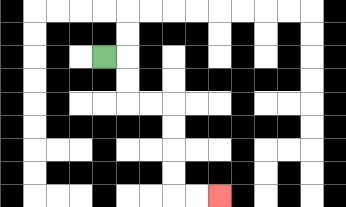{'start': '[4, 2]', 'end': '[9, 8]', 'path_directions': 'R,D,D,R,R,D,D,D,D,R,R', 'path_coordinates': '[[4, 2], [5, 2], [5, 3], [5, 4], [6, 4], [7, 4], [7, 5], [7, 6], [7, 7], [7, 8], [8, 8], [9, 8]]'}